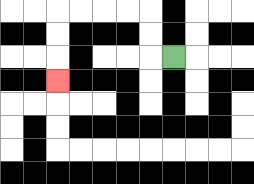{'start': '[7, 2]', 'end': '[2, 3]', 'path_directions': 'L,U,U,L,L,L,L,D,D,D', 'path_coordinates': '[[7, 2], [6, 2], [6, 1], [6, 0], [5, 0], [4, 0], [3, 0], [2, 0], [2, 1], [2, 2], [2, 3]]'}